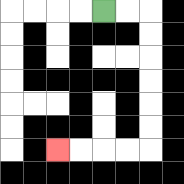{'start': '[4, 0]', 'end': '[2, 6]', 'path_directions': 'R,R,D,D,D,D,D,D,L,L,L,L', 'path_coordinates': '[[4, 0], [5, 0], [6, 0], [6, 1], [6, 2], [6, 3], [6, 4], [6, 5], [6, 6], [5, 6], [4, 6], [3, 6], [2, 6]]'}